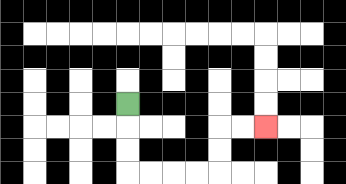{'start': '[5, 4]', 'end': '[11, 5]', 'path_directions': 'D,D,D,R,R,R,R,U,U,R,R', 'path_coordinates': '[[5, 4], [5, 5], [5, 6], [5, 7], [6, 7], [7, 7], [8, 7], [9, 7], [9, 6], [9, 5], [10, 5], [11, 5]]'}